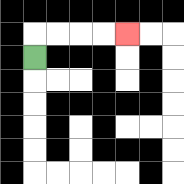{'start': '[1, 2]', 'end': '[5, 1]', 'path_directions': 'U,R,R,R,R', 'path_coordinates': '[[1, 2], [1, 1], [2, 1], [3, 1], [4, 1], [5, 1]]'}